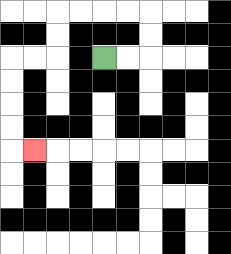{'start': '[4, 2]', 'end': '[1, 6]', 'path_directions': 'R,R,U,U,L,L,L,L,D,D,L,L,D,D,D,D,R', 'path_coordinates': '[[4, 2], [5, 2], [6, 2], [6, 1], [6, 0], [5, 0], [4, 0], [3, 0], [2, 0], [2, 1], [2, 2], [1, 2], [0, 2], [0, 3], [0, 4], [0, 5], [0, 6], [1, 6]]'}